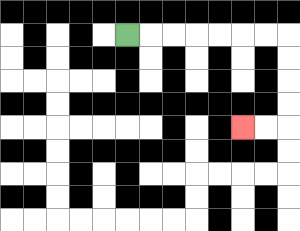{'start': '[5, 1]', 'end': '[10, 5]', 'path_directions': 'R,R,R,R,R,R,R,D,D,D,D,L,L', 'path_coordinates': '[[5, 1], [6, 1], [7, 1], [8, 1], [9, 1], [10, 1], [11, 1], [12, 1], [12, 2], [12, 3], [12, 4], [12, 5], [11, 5], [10, 5]]'}